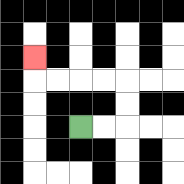{'start': '[3, 5]', 'end': '[1, 2]', 'path_directions': 'R,R,U,U,L,L,L,L,U', 'path_coordinates': '[[3, 5], [4, 5], [5, 5], [5, 4], [5, 3], [4, 3], [3, 3], [2, 3], [1, 3], [1, 2]]'}